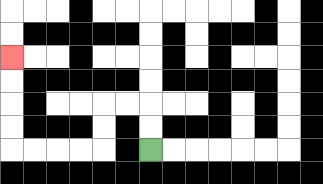{'start': '[6, 6]', 'end': '[0, 2]', 'path_directions': 'U,U,L,L,D,D,L,L,L,L,U,U,U,U', 'path_coordinates': '[[6, 6], [6, 5], [6, 4], [5, 4], [4, 4], [4, 5], [4, 6], [3, 6], [2, 6], [1, 6], [0, 6], [0, 5], [0, 4], [0, 3], [0, 2]]'}